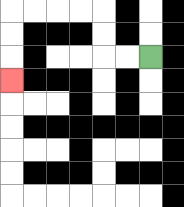{'start': '[6, 2]', 'end': '[0, 3]', 'path_directions': 'L,L,U,U,L,L,L,L,D,D,D', 'path_coordinates': '[[6, 2], [5, 2], [4, 2], [4, 1], [4, 0], [3, 0], [2, 0], [1, 0], [0, 0], [0, 1], [0, 2], [0, 3]]'}